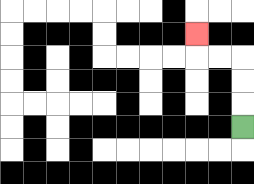{'start': '[10, 5]', 'end': '[8, 1]', 'path_directions': 'U,U,U,L,L,U', 'path_coordinates': '[[10, 5], [10, 4], [10, 3], [10, 2], [9, 2], [8, 2], [8, 1]]'}